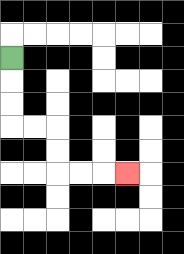{'start': '[0, 2]', 'end': '[5, 7]', 'path_directions': 'D,D,D,R,R,D,D,R,R,R', 'path_coordinates': '[[0, 2], [0, 3], [0, 4], [0, 5], [1, 5], [2, 5], [2, 6], [2, 7], [3, 7], [4, 7], [5, 7]]'}